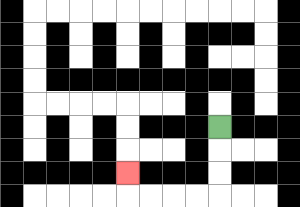{'start': '[9, 5]', 'end': '[5, 7]', 'path_directions': 'D,D,D,L,L,L,L,U', 'path_coordinates': '[[9, 5], [9, 6], [9, 7], [9, 8], [8, 8], [7, 8], [6, 8], [5, 8], [5, 7]]'}